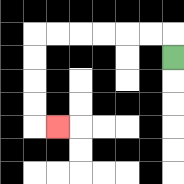{'start': '[7, 2]', 'end': '[2, 5]', 'path_directions': 'U,L,L,L,L,L,L,D,D,D,D,R', 'path_coordinates': '[[7, 2], [7, 1], [6, 1], [5, 1], [4, 1], [3, 1], [2, 1], [1, 1], [1, 2], [1, 3], [1, 4], [1, 5], [2, 5]]'}